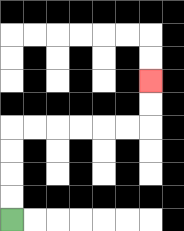{'start': '[0, 9]', 'end': '[6, 3]', 'path_directions': 'U,U,U,U,R,R,R,R,R,R,U,U', 'path_coordinates': '[[0, 9], [0, 8], [0, 7], [0, 6], [0, 5], [1, 5], [2, 5], [3, 5], [4, 5], [5, 5], [6, 5], [6, 4], [6, 3]]'}